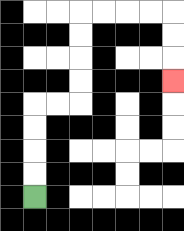{'start': '[1, 8]', 'end': '[7, 3]', 'path_directions': 'U,U,U,U,R,R,U,U,U,U,R,R,R,R,D,D,D', 'path_coordinates': '[[1, 8], [1, 7], [1, 6], [1, 5], [1, 4], [2, 4], [3, 4], [3, 3], [3, 2], [3, 1], [3, 0], [4, 0], [5, 0], [6, 0], [7, 0], [7, 1], [7, 2], [7, 3]]'}